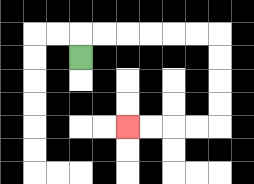{'start': '[3, 2]', 'end': '[5, 5]', 'path_directions': 'U,R,R,R,R,R,R,D,D,D,D,L,L,L,L', 'path_coordinates': '[[3, 2], [3, 1], [4, 1], [5, 1], [6, 1], [7, 1], [8, 1], [9, 1], [9, 2], [9, 3], [9, 4], [9, 5], [8, 5], [7, 5], [6, 5], [5, 5]]'}